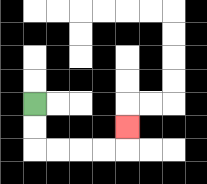{'start': '[1, 4]', 'end': '[5, 5]', 'path_directions': 'D,D,R,R,R,R,U', 'path_coordinates': '[[1, 4], [1, 5], [1, 6], [2, 6], [3, 6], [4, 6], [5, 6], [5, 5]]'}